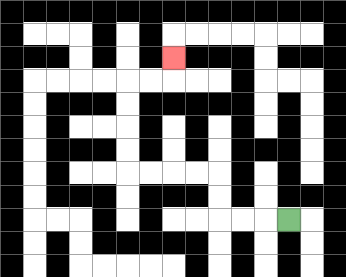{'start': '[12, 9]', 'end': '[7, 2]', 'path_directions': 'L,L,L,U,U,L,L,L,L,U,U,U,U,R,R,U', 'path_coordinates': '[[12, 9], [11, 9], [10, 9], [9, 9], [9, 8], [9, 7], [8, 7], [7, 7], [6, 7], [5, 7], [5, 6], [5, 5], [5, 4], [5, 3], [6, 3], [7, 3], [7, 2]]'}